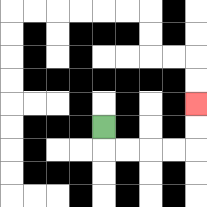{'start': '[4, 5]', 'end': '[8, 4]', 'path_directions': 'D,R,R,R,R,U,U', 'path_coordinates': '[[4, 5], [4, 6], [5, 6], [6, 6], [7, 6], [8, 6], [8, 5], [8, 4]]'}